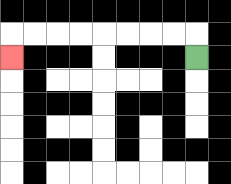{'start': '[8, 2]', 'end': '[0, 2]', 'path_directions': 'U,L,L,L,L,L,L,L,L,D', 'path_coordinates': '[[8, 2], [8, 1], [7, 1], [6, 1], [5, 1], [4, 1], [3, 1], [2, 1], [1, 1], [0, 1], [0, 2]]'}